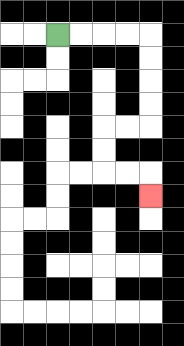{'start': '[2, 1]', 'end': '[6, 8]', 'path_directions': 'R,R,R,R,D,D,D,D,L,L,D,D,R,R,D', 'path_coordinates': '[[2, 1], [3, 1], [4, 1], [5, 1], [6, 1], [6, 2], [6, 3], [6, 4], [6, 5], [5, 5], [4, 5], [4, 6], [4, 7], [5, 7], [6, 7], [6, 8]]'}